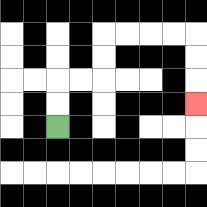{'start': '[2, 5]', 'end': '[8, 4]', 'path_directions': 'U,U,R,R,U,U,R,R,R,R,D,D,D', 'path_coordinates': '[[2, 5], [2, 4], [2, 3], [3, 3], [4, 3], [4, 2], [4, 1], [5, 1], [6, 1], [7, 1], [8, 1], [8, 2], [8, 3], [8, 4]]'}